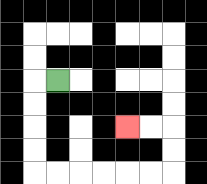{'start': '[2, 3]', 'end': '[5, 5]', 'path_directions': 'L,D,D,D,D,R,R,R,R,R,R,U,U,L,L', 'path_coordinates': '[[2, 3], [1, 3], [1, 4], [1, 5], [1, 6], [1, 7], [2, 7], [3, 7], [4, 7], [5, 7], [6, 7], [7, 7], [7, 6], [7, 5], [6, 5], [5, 5]]'}